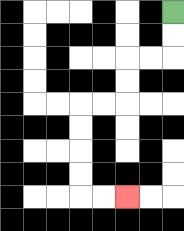{'start': '[7, 0]', 'end': '[5, 8]', 'path_directions': 'D,D,L,L,D,D,L,L,D,D,D,D,R,R', 'path_coordinates': '[[7, 0], [7, 1], [7, 2], [6, 2], [5, 2], [5, 3], [5, 4], [4, 4], [3, 4], [3, 5], [3, 6], [3, 7], [3, 8], [4, 8], [5, 8]]'}